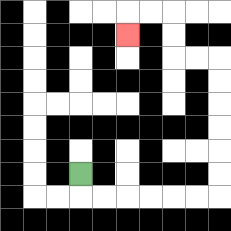{'start': '[3, 7]', 'end': '[5, 1]', 'path_directions': 'D,R,R,R,R,R,R,U,U,U,U,U,U,L,L,U,U,L,L,D', 'path_coordinates': '[[3, 7], [3, 8], [4, 8], [5, 8], [6, 8], [7, 8], [8, 8], [9, 8], [9, 7], [9, 6], [9, 5], [9, 4], [9, 3], [9, 2], [8, 2], [7, 2], [7, 1], [7, 0], [6, 0], [5, 0], [5, 1]]'}